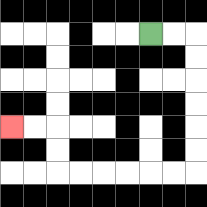{'start': '[6, 1]', 'end': '[0, 5]', 'path_directions': 'R,R,D,D,D,D,D,D,L,L,L,L,L,L,U,U,L,L', 'path_coordinates': '[[6, 1], [7, 1], [8, 1], [8, 2], [8, 3], [8, 4], [8, 5], [8, 6], [8, 7], [7, 7], [6, 7], [5, 7], [4, 7], [3, 7], [2, 7], [2, 6], [2, 5], [1, 5], [0, 5]]'}